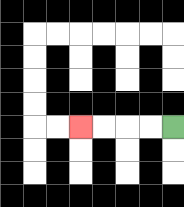{'start': '[7, 5]', 'end': '[3, 5]', 'path_directions': 'L,L,L,L', 'path_coordinates': '[[7, 5], [6, 5], [5, 5], [4, 5], [3, 5]]'}